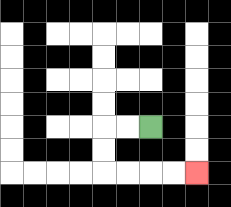{'start': '[6, 5]', 'end': '[8, 7]', 'path_directions': 'L,L,D,D,R,R,R,R', 'path_coordinates': '[[6, 5], [5, 5], [4, 5], [4, 6], [4, 7], [5, 7], [6, 7], [7, 7], [8, 7]]'}